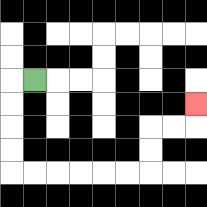{'start': '[1, 3]', 'end': '[8, 4]', 'path_directions': 'L,D,D,D,D,R,R,R,R,R,R,U,U,R,R,U', 'path_coordinates': '[[1, 3], [0, 3], [0, 4], [0, 5], [0, 6], [0, 7], [1, 7], [2, 7], [3, 7], [4, 7], [5, 7], [6, 7], [6, 6], [6, 5], [7, 5], [8, 5], [8, 4]]'}